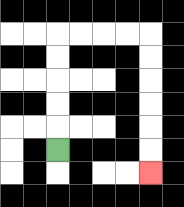{'start': '[2, 6]', 'end': '[6, 7]', 'path_directions': 'U,U,U,U,U,R,R,R,R,D,D,D,D,D,D', 'path_coordinates': '[[2, 6], [2, 5], [2, 4], [2, 3], [2, 2], [2, 1], [3, 1], [4, 1], [5, 1], [6, 1], [6, 2], [6, 3], [6, 4], [6, 5], [6, 6], [6, 7]]'}